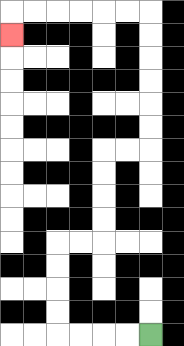{'start': '[6, 14]', 'end': '[0, 1]', 'path_directions': 'L,L,L,L,U,U,U,U,R,R,U,U,U,U,R,R,U,U,U,U,U,U,L,L,L,L,L,L,D', 'path_coordinates': '[[6, 14], [5, 14], [4, 14], [3, 14], [2, 14], [2, 13], [2, 12], [2, 11], [2, 10], [3, 10], [4, 10], [4, 9], [4, 8], [4, 7], [4, 6], [5, 6], [6, 6], [6, 5], [6, 4], [6, 3], [6, 2], [6, 1], [6, 0], [5, 0], [4, 0], [3, 0], [2, 0], [1, 0], [0, 0], [0, 1]]'}